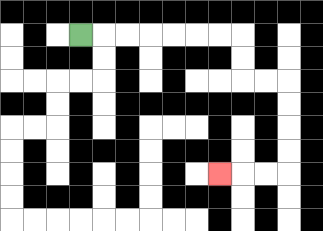{'start': '[3, 1]', 'end': '[9, 7]', 'path_directions': 'R,R,R,R,R,R,R,D,D,R,R,D,D,D,D,L,L,L', 'path_coordinates': '[[3, 1], [4, 1], [5, 1], [6, 1], [7, 1], [8, 1], [9, 1], [10, 1], [10, 2], [10, 3], [11, 3], [12, 3], [12, 4], [12, 5], [12, 6], [12, 7], [11, 7], [10, 7], [9, 7]]'}